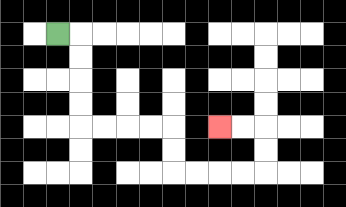{'start': '[2, 1]', 'end': '[9, 5]', 'path_directions': 'R,D,D,D,D,R,R,R,R,D,D,R,R,R,R,U,U,L,L', 'path_coordinates': '[[2, 1], [3, 1], [3, 2], [3, 3], [3, 4], [3, 5], [4, 5], [5, 5], [6, 5], [7, 5], [7, 6], [7, 7], [8, 7], [9, 7], [10, 7], [11, 7], [11, 6], [11, 5], [10, 5], [9, 5]]'}